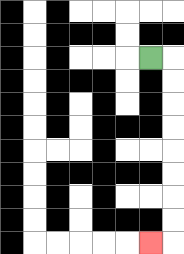{'start': '[6, 2]', 'end': '[6, 10]', 'path_directions': 'R,D,D,D,D,D,D,D,D,L', 'path_coordinates': '[[6, 2], [7, 2], [7, 3], [7, 4], [7, 5], [7, 6], [7, 7], [7, 8], [7, 9], [7, 10], [6, 10]]'}